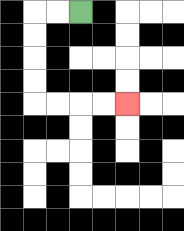{'start': '[3, 0]', 'end': '[5, 4]', 'path_directions': 'L,L,D,D,D,D,R,R,R,R', 'path_coordinates': '[[3, 0], [2, 0], [1, 0], [1, 1], [1, 2], [1, 3], [1, 4], [2, 4], [3, 4], [4, 4], [5, 4]]'}